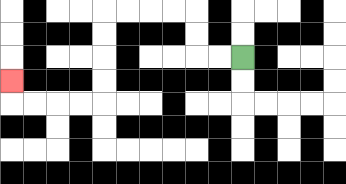{'start': '[10, 2]', 'end': '[0, 3]', 'path_directions': 'L,L,U,U,L,L,L,L,D,D,D,D,L,L,L,L,U', 'path_coordinates': '[[10, 2], [9, 2], [8, 2], [8, 1], [8, 0], [7, 0], [6, 0], [5, 0], [4, 0], [4, 1], [4, 2], [4, 3], [4, 4], [3, 4], [2, 4], [1, 4], [0, 4], [0, 3]]'}